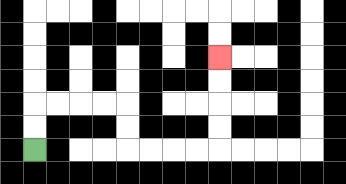{'start': '[1, 6]', 'end': '[9, 2]', 'path_directions': 'U,U,R,R,R,R,D,D,R,R,R,R,U,U,U,U', 'path_coordinates': '[[1, 6], [1, 5], [1, 4], [2, 4], [3, 4], [4, 4], [5, 4], [5, 5], [5, 6], [6, 6], [7, 6], [8, 6], [9, 6], [9, 5], [9, 4], [9, 3], [9, 2]]'}